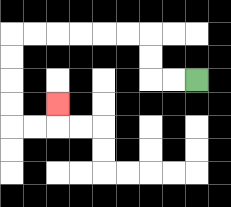{'start': '[8, 3]', 'end': '[2, 4]', 'path_directions': 'L,L,U,U,L,L,L,L,L,L,D,D,D,D,R,R,U', 'path_coordinates': '[[8, 3], [7, 3], [6, 3], [6, 2], [6, 1], [5, 1], [4, 1], [3, 1], [2, 1], [1, 1], [0, 1], [0, 2], [0, 3], [0, 4], [0, 5], [1, 5], [2, 5], [2, 4]]'}